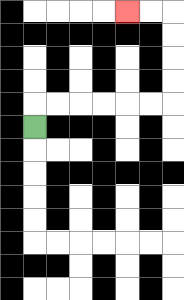{'start': '[1, 5]', 'end': '[5, 0]', 'path_directions': 'U,R,R,R,R,R,R,U,U,U,U,L,L', 'path_coordinates': '[[1, 5], [1, 4], [2, 4], [3, 4], [4, 4], [5, 4], [6, 4], [7, 4], [7, 3], [7, 2], [7, 1], [7, 0], [6, 0], [5, 0]]'}